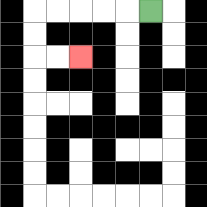{'start': '[6, 0]', 'end': '[3, 2]', 'path_directions': 'L,L,L,L,L,D,D,R,R', 'path_coordinates': '[[6, 0], [5, 0], [4, 0], [3, 0], [2, 0], [1, 0], [1, 1], [1, 2], [2, 2], [3, 2]]'}